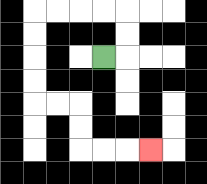{'start': '[4, 2]', 'end': '[6, 6]', 'path_directions': 'R,U,U,L,L,L,L,D,D,D,D,R,R,D,D,R,R,R', 'path_coordinates': '[[4, 2], [5, 2], [5, 1], [5, 0], [4, 0], [3, 0], [2, 0], [1, 0], [1, 1], [1, 2], [1, 3], [1, 4], [2, 4], [3, 4], [3, 5], [3, 6], [4, 6], [5, 6], [6, 6]]'}